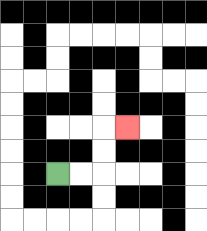{'start': '[2, 7]', 'end': '[5, 5]', 'path_directions': 'R,R,U,U,R', 'path_coordinates': '[[2, 7], [3, 7], [4, 7], [4, 6], [4, 5], [5, 5]]'}